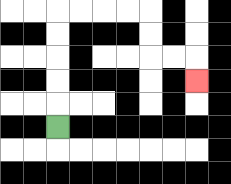{'start': '[2, 5]', 'end': '[8, 3]', 'path_directions': 'U,U,U,U,U,R,R,R,R,D,D,R,R,D', 'path_coordinates': '[[2, 5], [2, 4], [2, 3], [2, 2], [2, 1], [2, 0], [3, 0], [4, 0], [5, 0], [6, 0], [6, 1], [6, 2], [7, 2], [8, 2], [8, 3]]'}